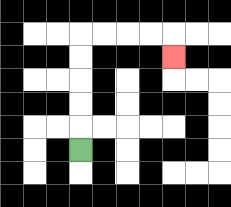{'start': '[3, 6]', 'end': '[7, 2]', 'path_directions': 'U,U,U,U,U,R,R,R,R,D', 'path_coordinates': '[[3, 6], [3, 5], [3, 4], [3, 3], [3, 2], [3, 1], [4, 1], [5, 1], [6, 1], [7, 1], [7, 2]]'}